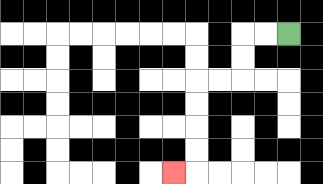{'start': '[12, 1]', 'end': '[7, 7]', 'path_directions': 'L,L,D,D,L,L,D,D,D,D,L', 'path_coordinates': '[[12, 1], [11, 1], [10, 1], [10, 2], [10, 3], [9, 3], [8, 3], [8, 4], [8, 5], [8, 6], [8, 7], [7, 7]]'}